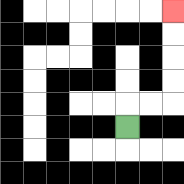{'start': '[5, 5]', 'end': '[7, 0]', 'path_directions': 'U,R,R,U,U,U,U', 'path_coordinates': '[[5, 5], [5, 4], [6, 4], [7, 4], [7, 3], [7, 2], [7, 1], [7, 0]]'}